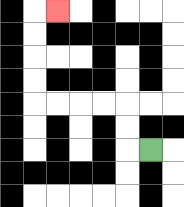{'start': '[6, 6]', 'end': '[2, 0]', 'path_directions': 'L,U,U,L,L,L,L,U,U,U,U,R', 'path_coordinates': '[[6, 6], [5, 6], [5, 5], [5, 4], [4, 4], [3, 4], [2, 4], [1, 4], [1, 3], [1, 2], [1, 1], [1, 0], [2, 0]]'}